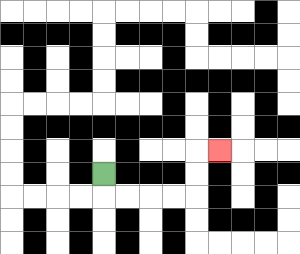{'start': '[4, 7]', 'end': '[9, 6]', 'path_directions': 'D,R,R,R,R,U,U,R', 'path_coordinates': '[[4, 7], [4, 8], [5, 8], [6, 8], [7, 8], [8, 8], [8, 7], [8, 6], [9, 6]]'}